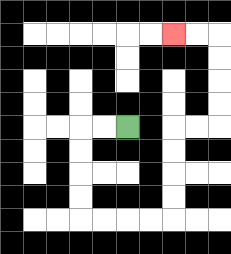{'start': '[5, 5]', 'end': '[7, 1]', 'path_directions': 'L,L,D,D,D,D,R,R,R,R,U,U,U,U,R,R,U,U,U,U,L,L', 'path_coordinates': '[[5, 5], [4, 5], [3, 5], [3, 6], [3, 7], [3, 8], [3, 9], [4, 9], [5, 9], [6, 9], [7, 9], [7, 8], [7, 7], [7, 6], [7, 5], [8, 5], [9, 5], [9, 4], [9, 3], [9, 2], [9, 1], [8, 1], [7, 1]]'}